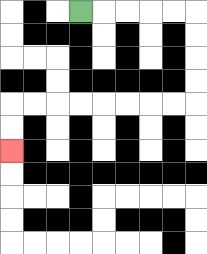{'start': '[3, 0]', 'end': '[0, 6]', 'path_directions': 'R,R,R,R,R,D,D,D,D,L,L,L,L,L,L,L,L,D,D', 'path_coordinates': '[[3, 0], [4, 0], [5, 0], [6, 0], [7, 0], [8, 0], [8, 1], [8, 2], [8, 3], [8, 4], [7, 4], [6, 4], [5, 4], [4, 4], [3, 4], [2, 4], [1, 4], [0, 4], [0, 5], [0, 6]]'}